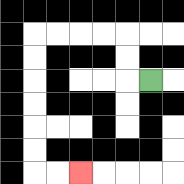{'start': '[6, 3]', 'end': '[3, 7]', 'path_directions': 'L,U,U,L,L,L,L,D,D,D,D,D,D,R,R', 'path_coordinates': '[[6, 3], [5, 3], [5, 2], [5, 1], [4, 1], [3, 1], [2, 1], [1, 1], [1, 2], [1, 3], [1, 4], [1, 5], [1, 6], [1, 7], [2, 7], [3, 7]]'}